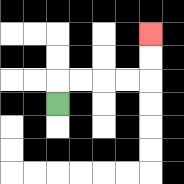{'start': '[2, 4]', 'end': '[6, 1]', 'path_directions': 'U,R,R,R,R,U,U', 'path_coordinates': '[[2, 4], [2, 3], [3, 3], [4, 3], [5, 3], [6, 3], [6, 2], [6, 1]]'}